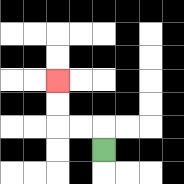{'start': '[4, 6]', 'end': '[2, 3]', 'path_directions': 'U,L,L,U,U', 'path_coordinates': '[[4, 6], [4, 5], [3, 5], [2, 5], [2, 4], [2, 3]]'}